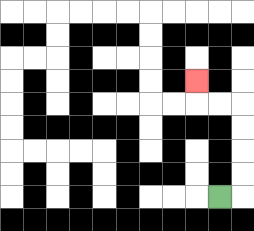{'start': '[9, 8]', 'end': '[8, 3]', 'path_directions': 'R,U,U,U,U,L,L,U', 'path_coordinates': '[[9, 8], [10, 8], [10, 7], [10, 6], [10, 5], [10, 4], [9, 4], [8, 4], [8, 3]]'}